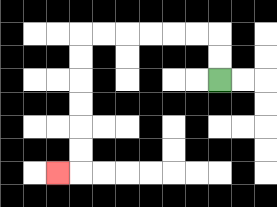{'start': '[9, 3]', 'end': '[2, 7]', 'path_directions': 'U,U,L,L,L,L,L,L,D,D,D,D,D,D,L', 'path_coordinates': '[[9, 3], [9, 2], [9, 1], [8, 1], [7, 1], [6, 1], [5, 1], [4, 1], [3, 1], [3, 2], [3, 3], [3, 4], [3, 5], [3, 6], [3, 7], [2, 7]]'}